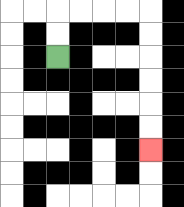{'start': '[2, 2]', 'end': '[6, 6]', 'path_directions': 'U,U,R,R,R,R,D,D,D,D,D,D', 'path_coordinates': '[[2, 2], [2, 1], [2, 0], [3, 0], [4, 0], [5, 0], [6, 0], [6, 1], [6, 2], [6, 3], [6, 4], [6, 5], [6, 6]]'}